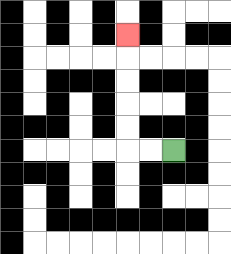{'start': '[7, 6]', 'end': '[5, 1]', 'path_directions': 'L,L,U,U,U,U,U', 'path_coordinates': '[[7, 6], [6, 6], [5, 6], [5, 5], [5, 4], [5, 3], [5, 2], [5, 1]]'}